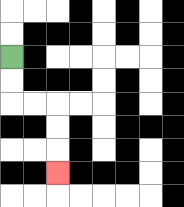{'start': '[0, 2]', 'end': '[2, 7]', 'path_directions': 'D,D,R,R,D,D,D', 'path_coordinates': '[[0, 2], [0, 3], [0, 4], [1, 4], [2, 4], [2, 5], [2, 6], [2, 7]]'}